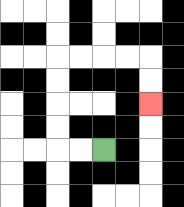{'start': '[4, 6]', 'end': '[6, 4]', 'path_directions': 'L,L,U,U,U,U,R,R,R,R,D,D', 'path_coordinates': '[[4, 6], [3, 6], [2, 6], [2, 5], [2, 4], [2, 3], [2, 2], [3, 2], [4, 2], [5, 2], [6, 2], [6, 3], [6, 4]]'}